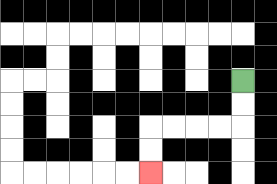{'start': '[10, 3]', 'end': '[6, 7]', 'path_directions': 'D,D,L,L,L,L,D,D', 'path_coordinates': '[[10, 3], [10, 4], [10, 5], [9, 5], [8, 5], [7, 5], [6, 5], [6, 6], [6, 7]]'}